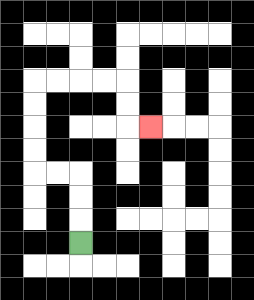{'start': '[3, 10]', 'end': '[6, 5]', 'path_directions': 'U,U,U,L,L,U,U,U,U,R,R,R,R,D,D,R', 'path_coordinates': '[[3, 10], [3, 9], [3, 8], [3, 7], [2, 7], [1, 7], [1, 6], [1, 5], [1, 4], [1, 3], [2, 3], [3, 3], [4, 3], [5, 3], [5, 4], [5, 5], [6, 5]]'}